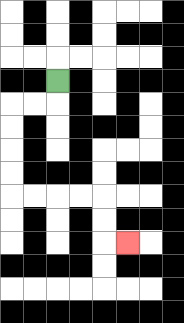{'start': '[2, 3]', 'end': '[5, 10]', 'path_directions': 'D,L,L,D,D,D,D,R,R,R,R,D,D,R', 'path_coordinates': '[[2, 3], [2, 4], [1, 4], [0, 4], [0, 5], [0, 6], [0, 7], [0, 8], [1, 8], [2, 8], [3, 8], [4, 8], [4, 9], [4, 10], [5, 10]]'}